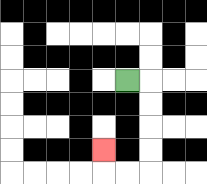{'start': '[5, 3]', 'end': '[4, 6]', 'path_directions': 'R,D,D,D,D,L,L,U', 'path_coordinates': '[[5, 3], [6, 3], [6, 4], [6, 5], [6, 6], [6, 7], [5, 7], [4, 7], [4, 6]]'}